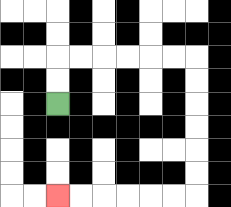{'start': '[2, 4]', 'end': '[2, 8]', 'path_directions': 'U,U,R,R,R,R,R,R,D,D,D,D,D,D,L,L,L,L,L,L', 'path_coordinates': '[[2, 4], [2, 3], [2, 2], [3, 2], [4, 2], [5, 2], [6, 2], [7, 2], [8, 2], [8, 3], [8, 4], [8, 5], [8, 6], [8, 7], [8, 8], [7, 8], [6, 8], [5, 8], [4, 8], [3, 8], [2, 8]]'}